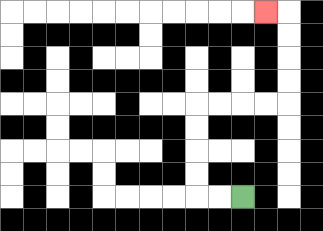{'start': '[10, 8]', 'end': '[11, 0]', 'path_directions': 'L,L,U,U,U,U,R,R,R,R,U,U,U,U,L', 'path_coordinates': '[[10, 8], [9, 8], [8, 8], [8, 7], [8, 6], [8, 5], [8, 4], [9, 4], [10, 4], [11, 4], [12, 4], [12, 3], [12, 2], [12, 1], [12, 0], [11, 0]]'}